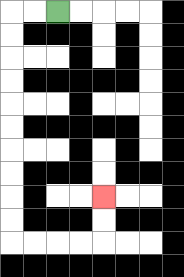{'start': '[2, 0]', 'end': '[4, 8]', 'path_directions': 'L,L,D,D,D,D,D,D,D,D,D,D,R,R,R,R,U,U', 'path_coordinates': '[[2, 0], [1, 0], [0, 0], [0, 1], [0, 2], [0, 3], [0, 4], [0, 5], [0, 6], [0, 7], [0, 8], [0, 9], [0, 10], [1, 10], [2, 10], [3, 10], [4, 10], [4, 9], [4, 8]]'}